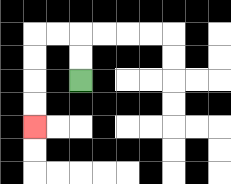{'start': '[3, 3]', 'end': '[1, 5]', 'path_directions': 'U,U,L,L,D,D,D,D', 'path_coordinates': '[[3, 3], [3, 2], [3, 1], [2, 1], [1, 1], [1, 2], [1, 3], [1, 4], [1, 5]]'}